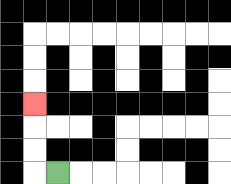{'start': '[2, 7]', 'end': '[1, 4]', 'path_directions': 'L,U,U,U', 'path_coordinates': '[[2, 7], [1, 7], [1, 6], [1, 5], [1, 4]]'}